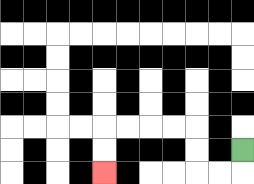{'start': '[10, 6]', 'end': '[4, 7]', 'path_directions': 'D,L,L,U,U,L,L,L,L,D,D', 'path_coordinates': '[[10, 6], [10, 7], [9, 7], [8, 7], [8, 6], [8, 5], [7, 5], [6, 5], [5, 5], [4, 5], [4, 6], [4, 7]]'}